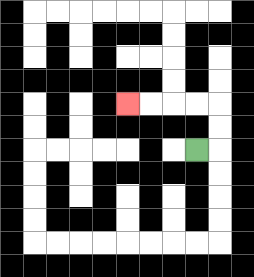{'start': '[8, 6]', 'end': '[5, 4]', 'path_directions': 'R,U,U,L,L,L,L', 'path_coordinates': '[[8, 6], [9, 6], [9, 5], [9, 4], [8, 4], [7, 4], [6, 4], [5, 4]]'}